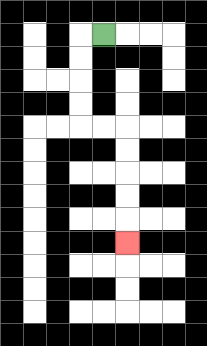{'start': '[4, 1]', 'end': '[5, 10]', 'path_directions': 'L,D,D,D,D,R,R,D,D,D,D,D', 'path_coordinates': '[[4, 1], [3, 1], [3, 2], [3, 3], [3, 4], [3, 5], [4, 5], [5, 5], [5, 6], [5, 7], [5, 8], [5, 9], [5, 10]]'}